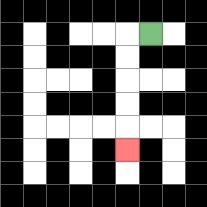{'start': '[6, 1]', 'end': '[5, 6]', 'path_directions': 'L,D,D,D,D,D', 'path_coordinates': '[[6, 1], [5, 1], [5, 2], [5, 3], [5, 4], [5, 5], [5, 6]]'}